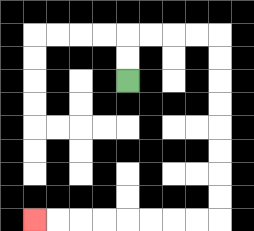{'start': '[5, 3]', 'end': '[1, 9]', 'path_directions': 'U,U,R,R,R,R,D,D,D,D,D,D,D,D,L,L,L,L,L,L,L,L', 'path_coordinates': '[[5, 3], [5, 2], [5, 1], [6, 1], [7, 1], [8, 1], [9, 1], [9, 2], [9, 3], [9, 4], [9, 5], [9, 6], [9, 7], [9, 8], [9, 9], [8, 9], [7, 9], [6, 9], [5, 9], [4, 9], [3, 9], [2, 9], [1, 9]]'}